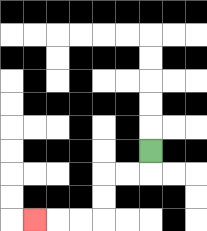{'start': '[6, 6]', 'end': '[1, 9]', 'path_directions': 'D,L,L,D,D,L,L,L', 'path_coordinates': '[[6, 6], [6, 7], [5, 7], [4, 7], [4, 8], [4, 9], [3, 9], [2, 9], [1, 9]]'}